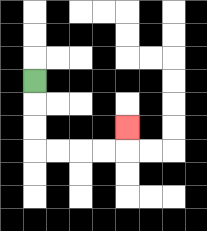{'start': '[1, 3]', 'end': '[5, 5]', 'path_directions': 'D,D,D,R,R,R,R,U', 'path_coordinates': '[[1, 3], [1, 4], [1, 5], [1, 6], [2, 6], [3, 6], [4, 6], [5, 6], [5, 5]]'}